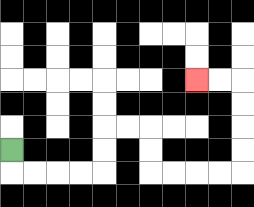{'start': '[0, 6]', 'end': '[8, 3]', 'path_directions': 'D,R,R,R,R,U,U,R,R,D,D,R,R,R,R,U,U,U,U,L,L', 'path_coordinates': '[[0, 6], [0, 7], [1, 7], [2, 7], [3, 7], [4, 7], [4, 6], [4, 5], [5, 5], [6, 5], [6, 6], [6, 7], [7, 7], [8, 7], [9, 7], [10, 7], [10, 6], [10, 5], [10, 4], [10, 3], [9, 3], [8, 3]]'}